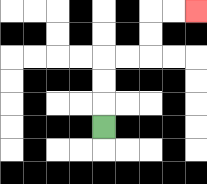{'start': '[4, 5]', 'end': '[8, 0]', 'path_directions': 'U,U,U,R,R,U,U,R,R', 'path_coordinates': '[[4, 5], [4, 4], [4, 3], [4, 2], [5, 2], [6, 2], [6, 1], [6, 0], [7, 0], [8, 0]]'}